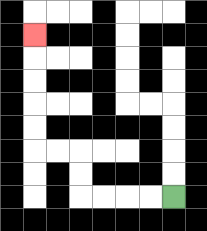{'start': '[7, 8]', 'end': '[1, 1]', 'path_directions': 'L,L,L,L,U,U,L,L,U,U,U,U,U', 'path_coordinates': '[[7, 8], [6, 8], [5, 8], [4, 8], [3, 8], [3, 7], [3, 6], [2, 6], [1, 6], [1, 5], [1, 4], [1, 3], [1, 2], [1, 1]]'}